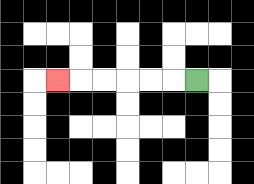{'start': '[8, 3]', 'end': '[2, 3]', 'path_directions': 'L,L,L,L,L,L', 'path_coordinates': '[[8, 3], [7, 3], [6, 3], [5, 3], [4, 3], [3, 3], [2, 3]]'}